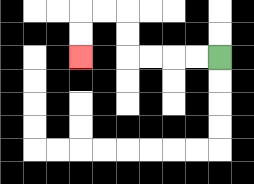{'start': '[9, 2]', 'end': '[3, 2]', 'path_directions': 'L,L,L,L,U,U,L,L,D,D', 'path_coordinates': '[[9, 2], [8, 2], [7, 2], [6, 2], [5, 2], [5, 1], [5, 0], [4, 0], [3, 0], [3, 1], [3, 2]]'}